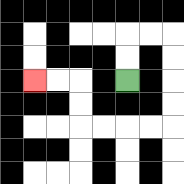{'start': '[5, 3]', 'end': '[1, 3]', 'path_directions': 'U,U,R,R,D,D,D,D,L,L,L,L,U,U,L,L', 'path_coordinates': '[[5, 3], [5, 2], [5, 1], [6, 1], [7, 1], [7, 2], [7, 3], [7, 4], [7, 5], [6, 5], [5, 5], [4, 5], [3, 5], [3, 4], [3, 3], [2, 3], [1, 3]]'}